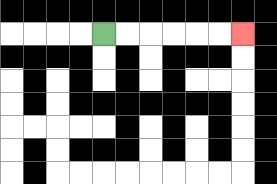{'start': '[4, 1]', 'end': '[10, 1]', 'path_directions': 'R,R,R,R,R,R', 'path_coordinates': '[[4, 1], [5, 1], [6, 1], [7, 1], [8, 1], [9, 1], [10, 1]]'}